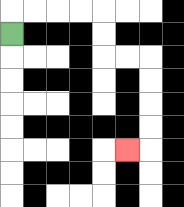{'start': '[0, 1]', 'end': '[5, 6]', 'path_directions': 'U,R,R,R,R,D,D,R,R,D,D,D,D,L', 'path_coordinates': '[[0, 1], [0, 0], [1, 0], [2, 0], [3, 0], [4, 0], [4, 1], [4, 2], [5, 2], [6, 2], [6, 3], [6, 4], [6, 5], [6, 6], [5, 6]]'}